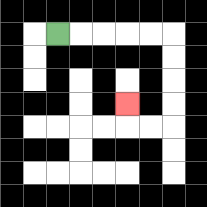{'start': '[2, 1]', 'end': '[5, 4]', 'path_directions': 'R,R,R,R,R,D,D,D,D,L,L,U', 'path_coordinates': '[[2, 1], [3, 1], [4, 1], [5, 1], [6, 1], [7, 1], [7, 2], [7, 3], [7, 4], [7, 5], [6, 5], [5, 5], [5, 4]]'}